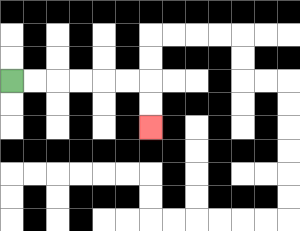{'start': '[0, 3]', 'end': '[6, 5]', 'path_directions': 'R,R,R,R,R,R,D,D', 'path_coordinates': '[[0, 3], [1, 3], [2, 3], [3, 3], [4, 3], [5, 3], [6, 3], [6, 4], [6, 5]]'}